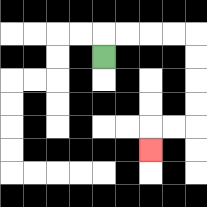{'start': '[4, 2]', 'end': '[6, 6]', 'path_directions': 'U,R,R,R,R,D,D,D,D,L,L,D', 'path_coordinates': '[[4, 2], [4, 1], [5, 1], [6, 1], [7, 1], [8, 1], [8, 2], [8, 3], [8, 4], [8, 5], [7, 5], [6, 5], [6, 6]]'}